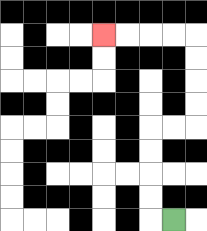{'start': '[7, 9]', 'end': '[4, 1]', 'path_directions': 'L,U,U,U,U,R,R,U,U,U,U,L,L,L,L', 'path_coordinates': '[[7, 9], [6, 9], [6, 8], [6, 7], [6, 6], [6, 5], [7, 5], [8, 5], [8, 4], [8, 3], [8, 2], [8, 1], [7, 1], [6, 1], [5, 1], [4, 1]]'}